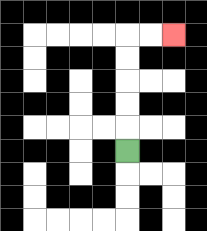{'start': '[5, 6]', 'end': '[7, 1]', 'path_directions': 'U,U,U,U,U,R,R', 'path_coordinates': '[[5, 6], [5, 5], [5, 4], [5, 3], [5, 2], [5, 1], [6, 1], [7, 1]]'}